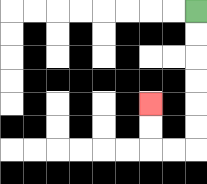{'start': '[8, 0]', 'end': '[6, 4]', 'path_directions': 'D,D,D,D,D,D,L,L,U,U', 'path_coordinates': '[[8, 0], [8, 1], [8, 2], [8, 3], [8, 4], [8, 5], [8, 6], [7, 6], [6, 6], [6, 5], [6, 4]]'}